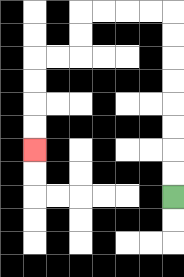{'start': '[7, 8]', 'end': '[1, 6]', 'path_directions': 'U,U,U,U,U,U,U,U,L,L,L,L,D,D,L,L,D,D,D,D', 'path_coordinates': '[[7, 8], [7, 7], [7, 6], [7, 5], [7, 4], [7, 3], [7, 2], [7, 1], [7, 0], [6, 0], [5, 0], [4, 0], [3, 0], [3, 1], [3, 2], [2, 2], [1, 2], [1, 3], [1, 4], [1, 5], [1, 6]]'}